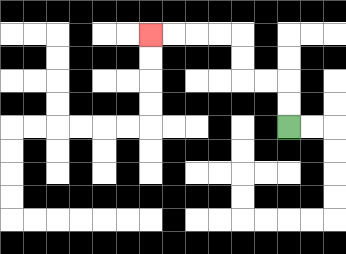{'start': '[12, 5]', 'end': '[6, 1]', 'path_directions': 'U,U,L,L,U,U,L,L,L,L', 'path_coordinates': '[[12, 5], [12, 4], [12, 3], [11, 3], [10, 3], [10, 2], [10, 1], [9, 1], [8, 1], [7, 1], [6, 1]]'}